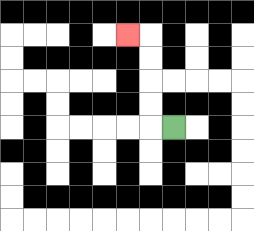{'start': '[7, 5]', 'end': '[5, 1]', 'path_directions': 'L,U,U,U,U,L', 'path_coordinates': '[[7, 5], [6, 5], [6, 4], [6, 3], [6, 2], [6, 1], [5, 1]]'}